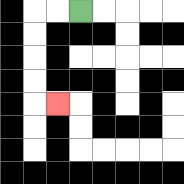{'start': '[3, 0]', 'end': '[2, 4]', 'path_directions': 'L,L,D,D,D,D,R', 'path_coordinates': '[[3, 0], [2, 0], [1, 0], [1, 1], [1, 2], [1, 3], [1, 4], [2, 4]]'}